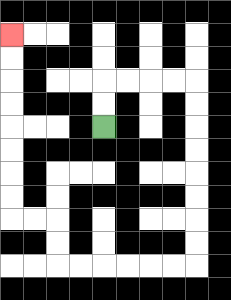{'start': '[4, 5]', 'end': '[0, 1]', 'path_directions': 'U,U,R,R,R,R,D,D,D,D,D,D,D,D,L,L,L,L,L,L,U,U,L,L,U,U,U,U,U,U,U,U', 'path_coordinates': '[[4, 5], [4, 4], [4, 3], [5, 3], [6, 3], [7, 3], [8, 3], [8, 4], [8, 5], [8, 6], [8, 7], [8, 8], [8, 9], [8, 10], [8, 11], [7, 11], [6, 11], [5, 11], [4, 11], [3, 11], [2, 11], [2, 10], [2, 9], [1, 9], [0, 9], [0, 8], [0, 7], [0, 6], [0, 5], [0, 4], [0, 3], [0, 2], [0, 1]]'}